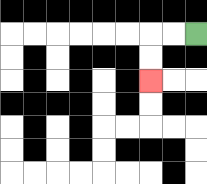{'start': '[8, 1]', 'end': '[6, 3]', 'path_directions': 'L,L,D,D', 'path_coordinates': '[[8, 1], [7, 1], [6, 1], [6, 2], [6, 3]]'}